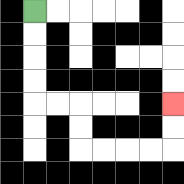{'start': '[1, 0]', 'end': '[7, 4]', 'path_directions': 'D,D,D,D,R,R,D,D,R,R,R,R,U,U', 'path_coordinates': '[[1, 0], [1, 1], [1, 2], [1, 3], [1, 4], [2, 4], [3, 4], [3, 5], [3, 6], [4, 6], [5, 6], [6, 6], [7, 6], [7, 5], [7, 4]]'}